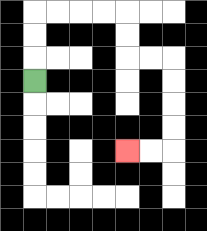{'start': '[1, 3]', 'end': '[5, 6]', 'path_directions': 'U,U,U,R,R,R,R,D,D,R,R,D,D,D,D,L,L', 'path_coordinates': '[[1, 3], [1, 2], [1, 1], [1, 0], [2, 0], [3, 0], [4, 0], [5, 0], [5, 1], [5, 2], [6, 2], [7, 2], [7, 3], [7, 4], [7, 5], [7, 6], [6, 6], [5, 6]]'}